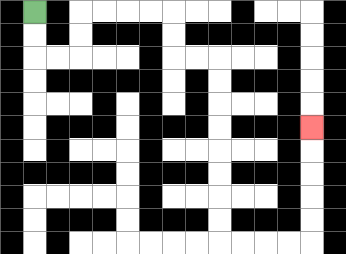{'start': '[1, 0]', 'end': '[13, 5]', 'path_directions': 'D,D,R,R,U,U,R,R,R,R,D,D,R,R,D,D,D,D,D,D,D,D,R,R,R,R,U,U,U,U,U', 'path_coordinates': '[[1, 0], [1, 1], [1, 2], [2, 2], [3, 2], [3, 1], [3, 0], [4, 0], [5, 0], [6, 0], [7, 0], [7, 1], [7, 2], [8, 2], [9, 2], [9, 3], [9, 4], [9, 5], [9, 6], [9, 7], [9, 8], [9, 9], [9, 10], [10, 10], [11, 10], [12, 10], [13, 10], [13, 9], [13, 8], [13, 7], [13, 6], [13, 5]]'}